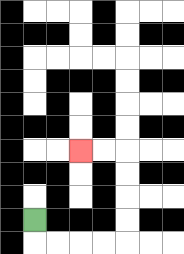{'start': '[1, 9]', 'end': '[3, 6]', 'path_directions': 'D,R,R,R,R,U,U,U,U,L,L', 'path_coordinates': '[[1, 9], [1, 10], [2, 10], [3, 10], [4, 10], [5, 10], [5, 9], [5, 8], [5, 7], [5, 6], [4, 6], [3, 6]]'}